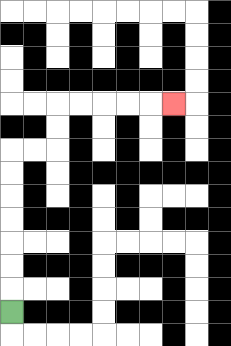{'start': '[0, 13]', 'end': '[7, 4]', 'path_directions': 'U,U,U,U,U,U,U,R,R,U,U,R,R,R,R,R', 'path_coordinates': '[[0, 13], [0, 12], [0, 11], [0, 10], [0, 9], [0, 8], [0, 7], [0, 6], [1, 6], [2, 6], [2, 5], [2, 4], [3, 4], [4, 4], [5, 4], [6, 4], [7, 4]]'}